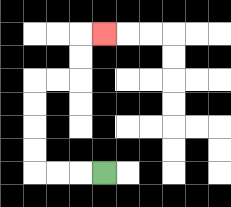{'start': '[4, 7]', 'end': '[4, 1]', 'path_directions': 'L,L,L,U,U,U,U,R,R,U,U,R', 'path_coordinates': '[[4, 7], [3, 7], [2, 7], [1, 7], [1, 6], [1, 5], [1, 4], [1, 3], [2, 3], [3, 3], [3, 2], [3, 1], [4, 1]]'}